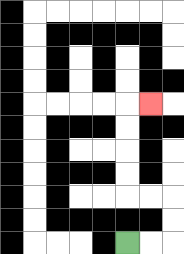{'start': '[5, 10]', 'end': '[6, 4]', 'path_directions': 'R,R,U,U,L,L,U,U,U,U,R', 'path_coordinates': '[[5, 10], [6, 10], [7, 10], [7, 9], [7, 8], [6, 8], [5, 8], [5, 7], [5, 6], [5, 5], [5, 4], [6, 4]]'}